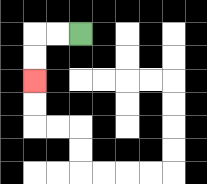{'start': '[3, 1]', 'end': '[1, 3]', 'path_directions': 'L,L,D,D', 'path_coordinates': '[[3, 1], [2, 1], [1, 1], [1, 2], [1, 3]]'}